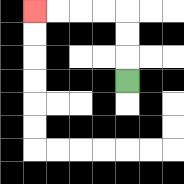{'start': '[5, 3]', 'end': '[1, 0]', 'path_directions': 'U,U,U,L,L,L,L', 'path_coordinates': '[[5, 3], [5, 2], [5, 1], [5, 0], [4, 0], [3, 0], [2, 0], [1, 0]]'}